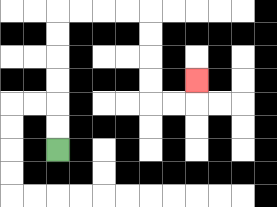{'start': '[2, 6]', 'end': '[8, 3]', 'path_directions': 'U,U,U,U,U,U,R,R,R,R,D,D,D,D,R,R,U', 'path_coordinates': '[[2, 6], [2, 5], [2, 4], [2, 3], [2, 2], [2, 1], [2, 0], [3, 0], [4, 0], [5, 0], [6, 0], [6, 1], [6, 2], [6, 3], [6, 4], [7, 4], [8, 4], [8, 3]]'}